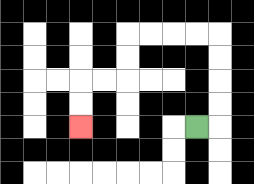{'start': '[8, 5]', 'end': '[3, 5]', 'path_directions': 'R,U,U,U,U,L,L,L,L,D,D,L,L,D,D', 'path_coordinates': '[[8, 5], [9, 5], [9, 4], [9, 3], [9, 2], [9, 1], [8, 1], [7, 1], [6, 1], [5, 1], [5, 2], [5, 3], [4, 3], [3, 3], [3, 4], [3, 5]]'}